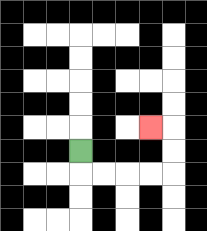{'start': '[3, 6]', 'end': '[6, 5]', 'path_directions': 'D,R,R,R,R,U,U,L', 'path_coordinates': '[[3, 6], [3, 7], [4, 7], [5, 7], [6, 7], [7, 7], [7, 6], [7, 5], [6, 5]]'}